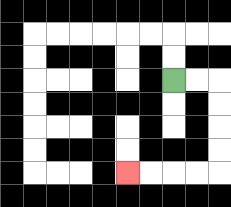{'start': '[7, 3]', 'end': '[5, 7]', 'path_directions': 'R,R,D,D,D,D,L,L,L,L', 'path_coordinates': '[[7, 3], [8, 3], [9, 3], [9, 4], [9, 5], [9, 6], [9, 7], [8, 7], [7, 7], [6, 7], [5, 7]]'}